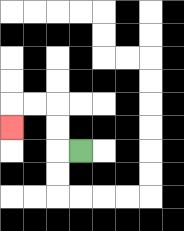{'start': '[3, 6]', 'end': '[0, 5]', 'path_directions': 'L,U,U,L,L,D', 'path_coordinates': '[[3, 6], [2, 6], [2, 5], [2, 4], [1, 4], [0, 4], [0, 5]]'}